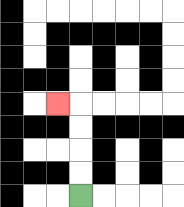{'start': '[3, 8]', 'end': '[2, 4]', 'path_directions': 'U,U,U,U,L', 'path_coordinates': '[[3, 8], [3, 7], [3, 6], [3, 5], [3, 4], [2, 4]]'}